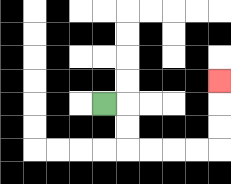{'start': '[4, 4]', 'end': '[9, 3]', 'path_directions': 'R,D,D,R,R,R,R,U,U,U', 'path_coordinates': '[[4, 4], [5, 4], [5, 5], [5, 6], [6, 6], [7, 6], [8, 6], [9, 6], [9, 5], [9, 4], [9, 3]]'}